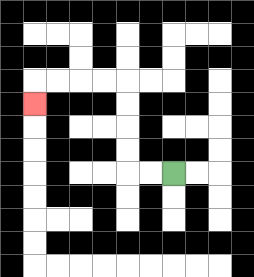{'start': '[7, 7]', 'end': '[1, 4]', 'path_directions': 'L,L,U,U,U,U,L,L,L,L,D', 'path_coordinates': '[[7, 7], [6, 7], [5, 7], [5, 6], [5, 5], [5, 4], [5, 3], [4, 3], [3, 3], [2, 3], [1, 3], [1, 4]]'}